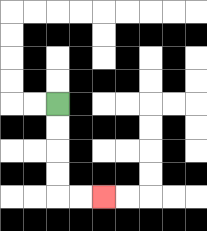{'start': '[2, 4]', 'end': '[4, 8]', 'path_directions': 'D,D,D,D,R,R', 'path_coordinates': '[[2, 4], [2, 5], [2, 6], [2, 7], [2, 8], [3, 8], [4, 8]]'}